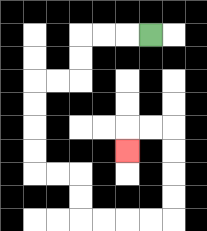{'start': '[6, 1]', 'end': '[5, 6]', 'path_directions': 'L,L,L,D,D,L,L,D,D,D,D,R,R,D,D,R,R,R,R,U,U,U,U,L,L,D', 'path_coordinates': '[[6, 1], [5, 1], [4, 1], [3, 1], [3, 2], [3, 3], [2, 3], [1, 3], [1, 4], [1, 5], [1, 6], [1, 7], [2, 7], [3, 7], [3, 8], [3, 9], [4, 9], [5, 9], [6, 9], [7, 9], [7, 8], [7, 7], [7, 6], [7, 5], [6, 5], [5, 5], [5, 6]]'}